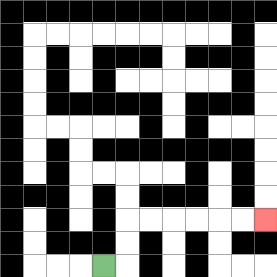{'start': '[4, 11]', 'end': '[11, 9]', 'path_directions': 'R,U,U,R,R,R,R,R,R', 'path_coordinates': '[[4, 11], [5, 11], [5, 10], [5, 9], [6, 9], [7, 9], [8, 9], [9, 9], [10, 9], [11, 9]]'}